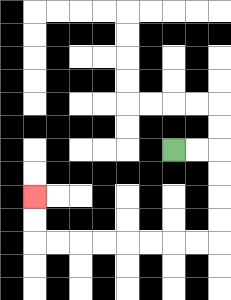{'start': '[7, 6]', 'end': '[1, 8]', 'path_directions': 'R,R,D,D,D,D,L,L,L,L,L,L,L,L,U,U', 'path_coordinates': '[[7, 6], [8, 6], [9, 6], [9, 7], [9, 8], [9, 9], [9, 10], [8, 10], [7, 10], [6, 10], [5, 10], [4, 10], [3, 10], [2, 10], [1, 10], [1, 9], [1, 8]]'}